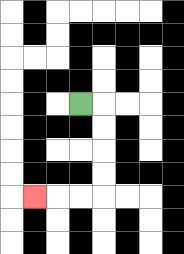{'start': '[3, 4]', 'end': '[1, 8]', 'path_directions': 'R,D,D,D,D,L,L,L', 'path_coordinates': '[[3, 4], [4, 4], [4, 5], [4, 6], [4, 7], [4, 8], [3, 8], [2, 8], [1, 8]]'}